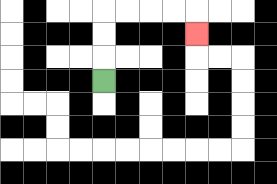{'start': '[4, 3]', 'end': '[8, 1]', 'path_directions': 'U,U,U,R,R,R,R,D', 'path_coordinates': '[[4, 3], [4, 2], [4, 1], [4, 0], [5, 0], [6, 0], [7, 0], [8, 0], [8, 1]]'}